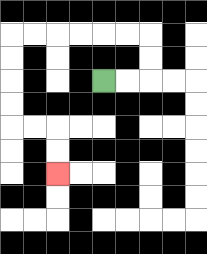{'start': '[4, 3]', 'end': '[2, 7]', 'path_directions': 'R,R,U,U,L,L,L,L,L,L,D,D,D,D,R,R,D,D', 'path_coordinates': '[[4, 3], [5, 3], [6, 3], [6, 2], [6, 1], [5, 1], [4, 1], [3, 1], [2, 1], [1, 1], [0, 1], [0, 2], [0, 3], [0, 4], [0, 5], [1, 5], [2, 5], [2, 6], [2, 7]]'}